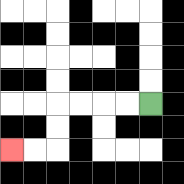{'start': '[6, 4]', 'end': '[0, 6]', 'path_directions': 'L,L,L,L,D,D,L,L', 'path_coordinates': '[[6, 4], [5, 4], [4, 4], [3, 4], [2, 4], [2, 5], [2, 6], [1, 6], [0, 6]]'}